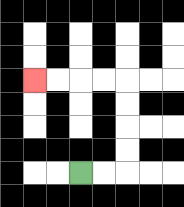{'start': '[3, 7]', 'end': '[1, 3]', 'path_directions': 'R,R,U,U,U,U,L,L,L,L', 'path_coordinates': '[[3, 7], [4, 7], [5, 7], [5, 6], [5, 5], [5, 4], [5, 3], [4, 3], [3, 3], [2, 3], [1, 3]]'}